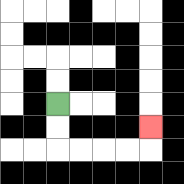{'start': '[2, 4]', 'end': '[6, 5]', 'path_directions': 'D,D,R,R,R,R,U', 'path_coordinates': '[[2, 4], [2, 5], [2, 6], [3, 6], [4, 6], [5, 6], [6, 6], [6, 5]]'}